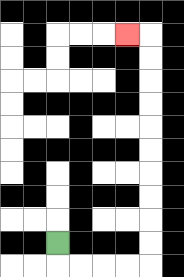{'start': '[2, 10]', 'end': '[5, 1]', 'path_directions': 'D,R,R,R,R,U,U,U,U,U,U,U,U,U,U,L', 'path_coordinates': '[[2, 10], [2, 11], [3, 11], [4, 11], [5, 11], [6, 11], [6, 10], [6, 9], [6, 8], [6, 7], [6, 6], [6, 5], [6, 4], [6, 3], [6, 2], [6, 1], [5, 1]]'}